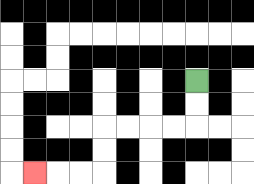{'start': '[8, 3]', 'end': '[1, 7]', 'path_directions': 'D,D,L,L,L,L,D,D,L,L,L', 'path_coordinates': '[[8, 3], [8, 4], [8, 5], [7, 5], [6, 5], [5, 5], [4, 5], [4, 6], [4, 7], [3, 7], [2, 7], [1, 7]]'}